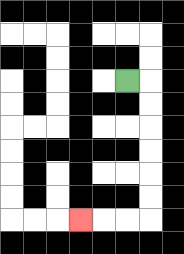{'start': '[5, 3]', 'end': '[3, 9]', 'path_directions': 'R,D,D,D,D,D,D,L,L,L', 'path_coordinates': '[[5, 3], [6, 3], [6, 4], [6, 5], [6, 6], [6, 7], [6, 8], [6, 9], [5, 9], [4, 9], [3, 9]]'}